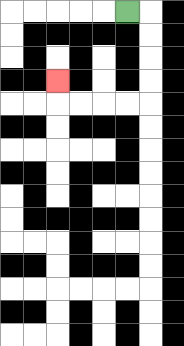{'start': '[5, 0]', 'end': '[2, 3]', 'path_directions': 'R,D,D,D,D,L,L,L,L,U', 'path_coordinates': '[[5, 0], [6, 0], [6, 1], [6, 2], [6, 3], [6, 4], [5, 4], [4, 4], [3, 4], [2, 4], [2, 3]]'}